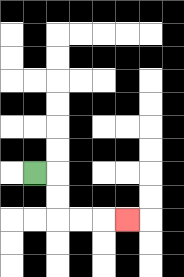{'start': '[1, 7]', 'end': '[5, 9]', 'path_directions': 'R,D,D,R,R,R', 'path_coordinates': '[[1, 7], [2, 7], [2, 8], [2, 9], [3, 9], [4, 9], [5, 9]]'}